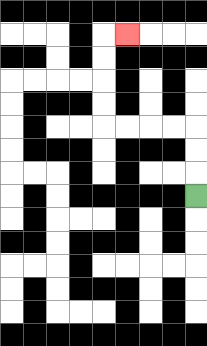{'start': '[8, 8]', 'end': '[5, 1]', 'path_directions': 'U,U,U,L,L,L,L,U,U,U,U,R', 'path_coordinates': '[[8, 8], [8, 7], [8, 6], [8, 5], [7, 5], [6, 5], [5, 5], [4, 5], [4, 4], [4, 3], [4, 2], [4, 1], [5, 1]]'}